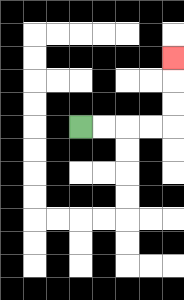{'start': '[3, 5]', 'end': '[7, 2]', 'path_directions': 'R,R,R,R,U,U,U', 'path_coordinates': '[[3, 5], [4, 5], [5, 5], [6, 5], [7, 5], [7, 4], [7, 3], [7, 2]]'}